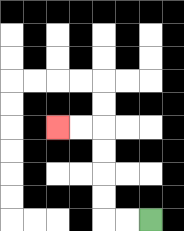{'start': '[6, 9]', 'end': '[2, 5]', 'path_directions': 'L,L,U,U,U,U,L,L', 'path_coordinates': '[[6, 9], [5, 9], [4, 9], [4, 8], [4, 7], [4, 6], [4, 5], [3, 5], [2, 5]]'}